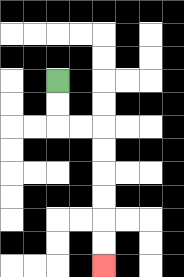{'start': '[2, 3]', 'end': '[4, 11]', 'path_directions': 'D,D,R,R,D,D,D,D,D,D', 'path_coordinates': '[[2, 3], [2, 4], [2, 5], [3, 5], [4, 5], [4, 6], [4, 7], [4, 8], [4, 9], [4, 10], [4, 11]]'}